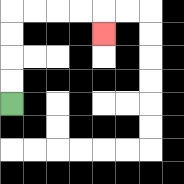{'start': '[0, 4]', 'end': '[4, 1]', 'path_directions': 'U,U,U,U,R,R,R,R,D', 'path_coordinates': '[[0, 4], [0, 3], [0, 2], [0, 1], [0, 0], [1, 0], [2, 0], [3, 0], [4, 0], [4, 1]]'}